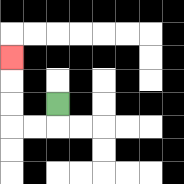{'start': '[2, 4]', 'end': '[0, 2]', 'path_directions': 'D,L,L,U,U,U', 'path_coordinates': '[[2, 4], [2, 5], [1, 5], [0, 5], [0, 4], [0, 3], [0, 2]]'}